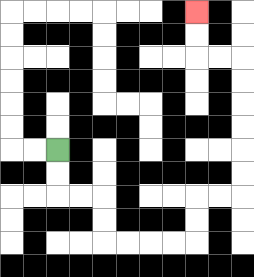{'start': '[2, 6]', 'end': '[8, 0]', 'path_directions': 'D,D,R,R,D,D,R,R,R,R,U,U,R,R,U,U,U,U,U,U,L,L,U,U', 'path_coordinates': '[[2, 6], [2, 7], [2, 8], [3, 8], [4, 8], [4, 9], [4, 10], [5, 10], [6, 10], [7, 10], [8, 10], [8, 9], [8, 8], [9, 8], [10, 8], [10, 7], [10, 6], [10, 5], [10, 4], [10, 3], [10, 2], [9, 2], [8, 2], [8, 1], [8, 0]]'}